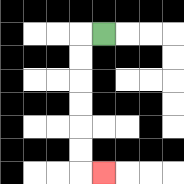{'start': '[4, 1]', 'end': '[4, 7]', 'path_directions': 'L,D,D,D,D,D,D,R', 'path_coordinates': '[[4, 1], [3, 1], [3, 2], [3, 3], [3, 4], [3, 5], [3, 6], [3, 7], [4, 7]]'}